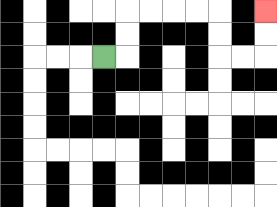{'start': '[4, 2]', 'end': '[11, 0]', 'path_directions': 'R,U,U,R,R,R,R,D,D,R,R,U,U', 'path_coordinates': '[[4, 2], [5, 2], [5, 1], [5, 0], [6, 0], [7, 0], [8, 0], [9, 0], [9, 1], [9, 2], [10, 2], [11, 2], [11, 1], [11, 0]]'}